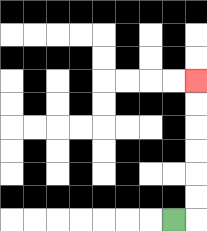{'start': '[7, 9]', 'end': '[8, 3]', 'path_directions': 'R,U,U,U,U,U,U', 'path_coordinates': '[[7, 9], [8, 9], [8, 8], [8, 7], [8, 6], [8, 5], [8, 4], [8, 3]]'}